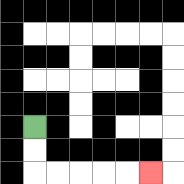{'start': '[1, 5]', 'end': '[6, 7]', 'path_directions': 'D,D,R,R,R,R,R', 'path_coordinates': '[[1, 5], [1, 6], [1, 7], [2, 7], [3, 7], [4, 7], [5, 7], [6, 7]]'}